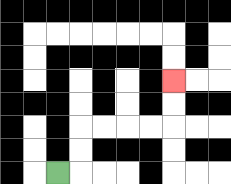{'start': '[2, 7]', 'end': '[7, 3]', 'path_directions': 'R,U,U,R,R,R,R,U,U', 'path_coordinates': '[[2, 7], [3, 7], [3, 6], [3, 5], [4, 5], [5, 5], [6, 5], [7, 5], [7, 4], [7, 3]]'}